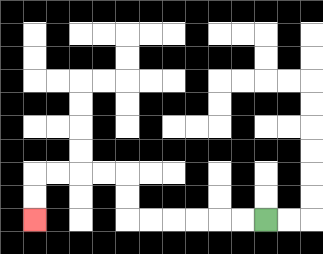{'start': '[11, 9]', 'end': '[1, 9]', 'path_directions': 'L,L,L,L,L,L,U,U,L,L,L,L,D,D', 'path_coordinates': '[[11, 9], [10, 9], [9, 9], [8, 9], [7, 9], [6, 9], [5, 9], [5, 8], [5, 7], [4, 7], [3, 7], [2, 7], [1, 7], [1, 8], [1, 9]]'}